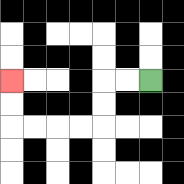{'start': '[6, 3]', 'end': '[0, 3]', 'path_directions': 'L,L,D,D,L,L,L,L,U,U', 'path_coordinates': '[[6, 3], [5, 3], [4, 3], [4, 4], [4, 5], [3, 5], [2, 5], [1, 5], [0, 5], [0, 4], [0, 3]]'}